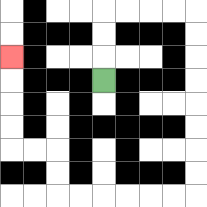{'start': '[4, 3]', 'end': '[0, 2]', 'path_directions': 'U,U,U,R,R,R,R,D,D,D,D,D,D,D,D,L,L,L,L,L,L,U,U,L,L,U,U,U,U', 'path_coordinates': '[[4, 3], [4, 2], [4, 1], [4, 0], [5, 0], [6, 0], [7, 0], [8, 0], [8, 1], [8, 2], [8, 3], [8, 4], [8, 5], [8, 6], [8, 7], [8, 8], [7, 8], [6, 8], [5, 8], [4, 8], [3, 8], [2, 8], [2, 7], [2, 6], [1, 6], [0, 6], [0, 5], [0, 4], [0, 3], [0, 2]]'}